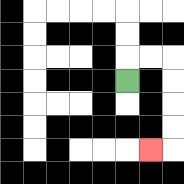{'start': '[5, 3]', 'end': '[6, 6]', 'path_directions': 'U,R,R,D,D,D,D,L', 'path_coordinates': '[[5, 3], [5, 2], [6, 2], [7, 2], [7, 3], [7, 4], [7, 5], [7, 6], [6, 6]]'}